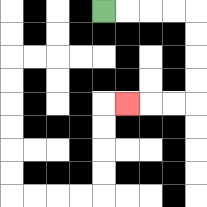{'start': '[4, 0]', 'end': '[5, 4]', 'path_directions': 'R,R,R,R,D,D,D,D,L,L,L', 'path_coordinates': '[[4, 0], [5, 0], [6, 0], [7, 0], [8, 0], [8, 1], [8, 2], [8, 3], [8, 4], [7, 4], [6, 4], [5, 4]]'}